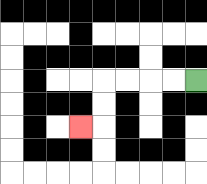{'start': '[8, 3]', 'end': '[3, 5]', 'path_directions': 'L,L,L,L,D,D,L', 'path_coordinates': '[[8, 3], [7, 3], [6, 3], [5, 3], [4, 3], [4, 4], [4, 5], [3, 5]]'}